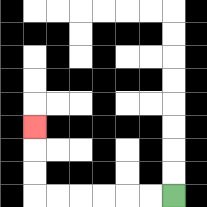{'start': '[7, 8]', 'end': '[1, 5]', 'path_directions': 'L,L,L,L,L,L,U,U,U', 'path_coordinates': '[[7, 8], [6, 8], [5, 8], [4, 8], [3, 8], [2, 8], [1, 8], [1, 7], [1, 6], [1, 5]]'}